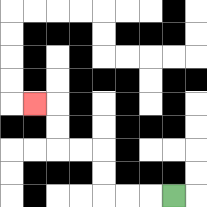{'start': '[7, 8]', 'end': '[1, 4]', 'path_directions': 'L,L,L,U,U,L,L,U,U,L', 'path_coordinates': '[[7, 8], [6, 8], [5, 8], [4, 8], [4, 7], [4, 6], [3, 6], [2, 6], [2, 5], [2, 4], [1, 4]]'}